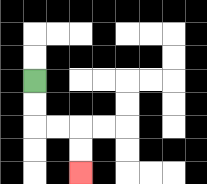{'start': '[1, 3]', 'end': '[3, 7]', 'path_directions': 'D,D,R,R,D,D', 'path_coordinates': '[[1, 3], [1, 4], [1, 5], [2, 5], [3, 5], [3, 6], [3, 7]]'}